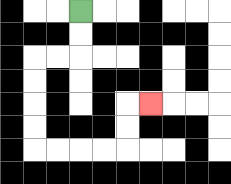{'start': '[3, 0]', 'end': '[6, 4]', 'path_directions': 'D,D,L,L,D,D,D,D,R,R,R,R,U,U,R', 'path_coordinates': '[[3, 0], [3, 1], [3, 2], [2, 2], [1, 2], [1, 3], [1, 4], [1, 5], [1, 6], [2, 6], [3, 6], [4, 6], [5, 6], [5, 5], [5, 4], [6, 4]]'}